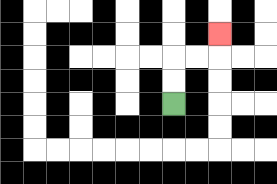{'start': '[7, 4]', 'end': '[9, 1]', 'path_directions': 'U,U,R,R,U', 'path_coordinates': '[[7, 4], [7, 3], [7, 2], [8, 2], [9, 2], [9, 1]]'}